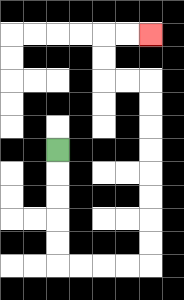{'start': '[2, 6]', 'end': '[6, 1]', 'path_directions': 'D,D,D,D,D,R,R,R,R,U,U,U,U,U,U,U,U,L,L,U,U,R,R', 'path_coordinates': '[[2, 6], [2, 7], [2, 8], [2, 9], [2, 10], [2, 11], [3, 11], [4, 11], [5, 11], [6, 11], [6, 10], [6, 9], [6, 8], [6, 7], [6, 6], [6, 5], [6, 4], [6, 3], [5, 3], [4, 3], [4, 2], [4, 1], [5, 1], [6, 1]]'}